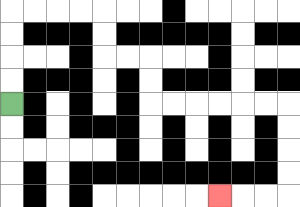{'start': '[0, 4]', 'end': '[9, 8]', 'path_directions': 'U,U,U,U,R,R,R,R,D,D,R,R,D,D,R,R,R,R,R,R,D,D,D,D,L,L,L', 'path_coordinates': '[[0, 4], [0, 3], [0, 2], [0, 1], [0, 0], [1, 0], [2, 0], [3, 0], [4, 0], [4, 1], [4, 2], [5, 2], [6, 2], [6, 3], [6, 4], [7, 4], [8, 4], [9, 4], [10, 4], [11, 4], [12, 4], [12, 5], [12, 6], [12, 7], [12, 8], [11, 8], [10, 8], [9, 8]]'}